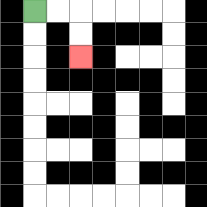{'start': '[1, 0]', 'end': '[3, 2]', 'path_directions': 'R,R,D,D', 'path_coordinates': '[[1, 0], [2, 0], [3, 0], [3, 1], [3, 2]]'}